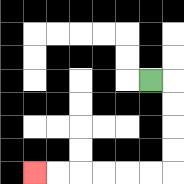{'start': '[6, 3]', 'end': '[1, 7]', 'path_directions': 'R,D,D,D,D,L,L,L,L,L,L', 'path_coordinates': '[[6, 3], [7, 3], [7, 4], [7, 5], [7, 6], [7, 7], [6, 7], [5, 7], [4, 7], [3, 7], [2, 7], [1, 7]]'}